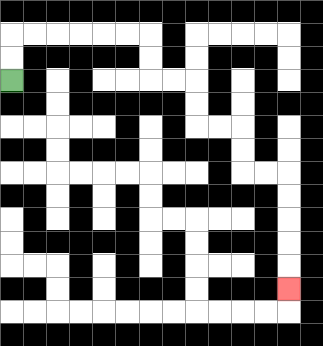{'start': '[0, 3]', 'end': '[12, 12]', 'path_directions': 'U,U,R,R,R,R,R,R,D,D,R,R,D,D,R,R,D,D,R,R,D,D,D,D,D', 'path_coordinates': '[[0, 3], [0, 2], [0, 1], [1, 1], [2, 1], [3, 1], [4, 1], [5, 1], [6, 1], [6, 2], [6, 3], [7, 3], [8, 3], [8, 4], [8, 5], [9, 5], [10, 5], [10, 6], [10, 7], [11, 7], [12, 7], [12, 8], [12, 9], [12, 10], [12, 11], [12, 12]]'}